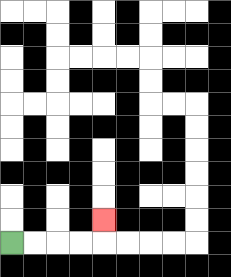{'start': '[0, 10]', 'end': '[4, 9]', 'path_directions': 'R,R,R,R,U', 'path_coordinates': '[[0, 10], [1, 10], [2, 10], [3, 10], [4, 10], [4, 9]]'}